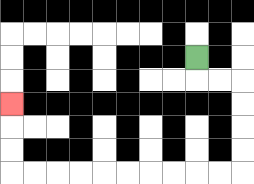{'start': '[8, 2]', 'end': '[0, 4]', 'path_directions': 'D,R,R,D,D,D,D,L,L,L,L,L,L,L,L,L,L,U,U,U', 'path_coordinates': '[[8, 2], [8, 3], [9, 3], [10, 3], [10, 4], [10, 5], [10, 6], [10, 7], [9, 7], [8, 7], [7, 7], [6, 7], [5, 7], [4, 7], [3, 7], [2, 7], [1, 7], [0, 7], [0, 6], [0, 5], [0, 4]]'}